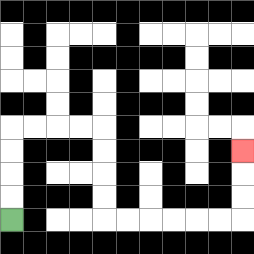{'start': '[0, 9]', 'end': '[10, 6]', 'path_directions': 'U,U,U,U,R,R,R,R,D,D,D,D,R,R,R,R,R,R,U,U,U', 'path_coordinates': '[[0, 9], [0, 8], [0, 7], [0, 6], [0, 5], [1, 5], [2, 5], [3, 5], [4, 5], [4, 6], [4, 7], [4, 8], [4, 9], [5, 9], [6, 9], [7, 9], [8, 9], [9, 9], [10, 9], [10, 8], [10, 7], [10, 6]]'}